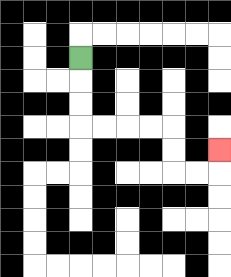{'start': '[3, 2]', 'end': '[9, 6]', 'path_directions': 'D,D,D,R,R,R,R,D,D,R,R,U', 'path_coordinates': '[[3, 2], [3, 3], [3, 4], [3, 5], [4, 5], [5, 5], [6, 5], [7, 5], [7, 6], [7, 7], [8, 7], [9, 7], [9, 6]]'}